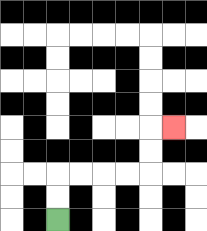{'start': '[2, 9]', 'end': '[7, 5]', 'path_directions': 'U,U,R,R,R,R,U,U,R', 'path_coordinates': '[[2, 9], [2, 8], [2, 7], [3, 7], [4, 7], [5, 7], [6, 7], [6, 6], [6, 5], [7, 5]]'}